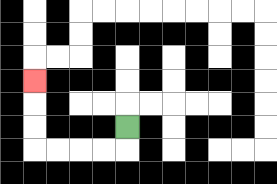{'start': '[5, 5]', 'end': '[1, 3]', 'path_directions': 'D,L,L,L,L,U,U,U', 'path_coordinates': '[[5, 5], [5, 6], [4, 6], [3, 6], [2, 6], [1, 6], [1, 5], [1, 4], [1, 3]]'}